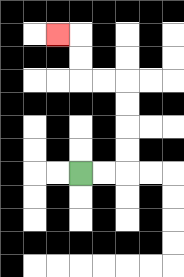{'start': '[3, 7]', 'end': '[2, 1]', 'path_directions': 'R,R,U,U,U,U,L,L,U,U,L', 'path_coordinates': '[[3, 7], [4, 7], [5, 7], [5, 6], [5, 5], [5, 4], [5, 3], [4, 3], [3, 3], [3, 2], [3, 1], [2, 1]]'}